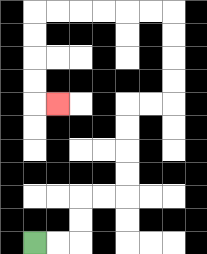{'start': '[1, 10]', 'end': '[2, 4]', 'path_directions': 'R,R,U,U,R,R,U,U,U,U,R,R,U,U,U,U,L,L,L,L,L,L,D,D,D,D,R', 'path_coordinates': '[[1, 10], [2, 10], [3, 10], [3, 9], [3, 8], [4, 8], [5, 8], [5, 7], [5, 6], [5, 5], [5, 4], [6, 4], [7, 4], [7, 3], [7, 2], [7, 1], [7, 0], [6, 0], [5, 0], [4, 0], [3, 0], [2, 0], [1, 0], [1, 1], [1, 2], [1, 3], [1, 4], [2, 4]]'}